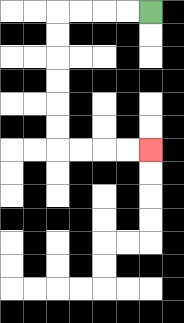{'start': '[6, 0]', 'end': '[6, 6]', 'path_directions': 'L,L,L,L,D,D,D,D,D,D,R,R,R,R', 'path_coordinates': '[[6, 0], [5, 0], [4, 0], [3, 0], [2, 0], [2, 1], [2, 2], [2, 3], [2, 4], [2, 5], [2, 6], [3, 6], [4, 6], [5, 6], [6, 6]]'}